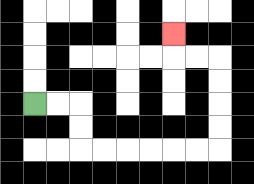{'start': '[1, 4]', 'end': '[7, 1]', 'path_directions': 'R,R,D,D,R,R,R,R,R,R,U,U,U,U,L,L,U', 'path_coordinates': '[[1, 4], [2, 4], [3, 4], [3, 5], [3, 6], [4, 6], [5, 6], [6, 6], [7, 6], [8, 6], [9, 6], [9, 5], [9, 4], [9, 3], [9, 2], [8, 2], [7, 2], [7, 1]]'}